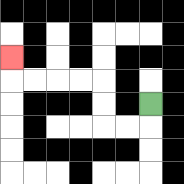{'start': '[6, 4]', 'end': '[0, 2]', 'path_directions': 'D,L,L,U,U,L,L,L,L,U', 'path_coordinates': '[[6, 4], [6, 5], [5, 5], [4, 5], [4, 4], [4, 3], [3, 3], [2, 3], [1, 3], [0, 3], [0, 2]]'}